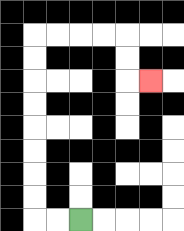{'start': '[3, 9]', 'end': '[6, 3]', 'path_directions': 'L,L,U,U,U,U,U,U,U,U,R,R,R,R,D,D,R', 'path_coordinates': '[[3, 9], [2, 9], [1, 9], [1, 8], [1, 7], [1, 6], [1, 5], [1, 4], [1, 3], [1, 2], [1, 1], [2, 1], [3, 1], [4, 1], [5, 1], [5, 2], [5, 3], [6, 3]]'}